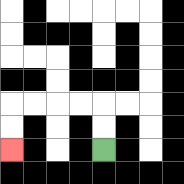{'start': '[4, 6]', 'end': '[0, 6]', 'path_directions': 'U,U,L,L,L,L,D,D', 'path_coordinates': '[[4, 6], [4, 5], [4, 4], [3, 4], [2, 4], [1, 4], [0, 4], [0, 5], [0, 6]]'}